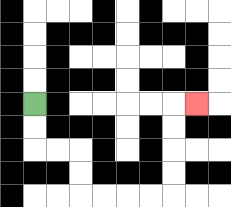{'start': '[1, 4]', 'end': '[8, 4]', 'path_directions': 'D,D,R,R,D,D,R,R,R,R,U,U,U,U,R', 'path_coordinates': '[[1, 4], [1, 5], [1, 6], [2, 6], [3, 6], [3, 7], [3, 8], [4, 8], [5, 8], [6, 8], [7, 8], [7, 7], [7, 6], [7, 5], [7, 4], [8, 4]]'}